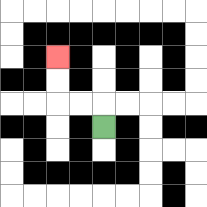{'start': '[4, 5]', 'end': '[2, 2]', 'path_directions': 'U,L,L,U,U', 'path_coordinates': '[[4, 5], [4, 4], [3, 4], [2, 4], [2, 3], [2, 2]]'}